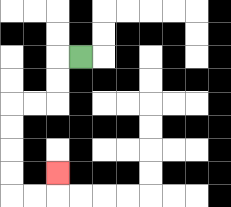{'start': '[3, 2]', 'end': '[2, 7]', 'path_directions': 'L,D,D,L,L,D,D,D,D,R,R,U', 'path_coordinates': '[[3, 2], [2, 2], [2, 3], [2, 4], [1, 4], [0, 4], [0, 5], [0, 6], [0, 7], [0, 8], [1, 8], [2, 8], [2, 7]]'}